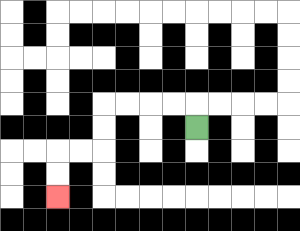{'start': '[8, 5]', 'end': '[2, 8]', 'path_directions': 'U,L,L,L,L,D,D,L,L,D,D', 'path_coordinates': '[[8, 5], [8, 4], [7, 4], [6, 4], [5, 4], [4, 4], [4, 5], [4, 6], [3, 6], [2, 6], [2, 7], [2, 8]]'}